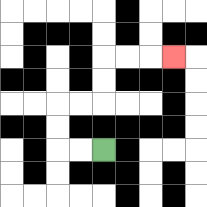{'start': '[4, 6]', 'end': '[7, 2]', 'path_directions': 'L,L,U,U,R,R,U,U,R,R,R', 'path_coordinates': '[[4, 6], [3, 6], [2, 6], [2, 5], [2, 4], [3, 4], [4, 4], [4, 3], [4, 2], [5, 2], [6, 2], [7, 2]]'}